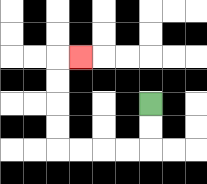{'start': '[6, 4]', 'end': '[3, 2]', 'path_directions': 'D,D,L,L,L,L,U,U,U,U,R', 'path_coordinates': '[[6, 4], [6, 5], [6, 6], [5, 6], [4, 6], [3, 6], [2, 6], [2, 5], [2, 4], [2, 3], [2, 2], [3, 2]]'}